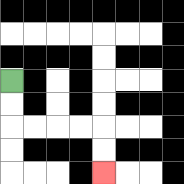{'start': '[0, 3]', 'end': '[4, 7]', 'path_directions': 'D,D,R,R,R,R,D,D', 'path_coordinates': '[[0, 3], [0, 4], [0, 5], [1, 5], [2, 5], [3, 5], [4, 5], [4, 6], [4, 7]]'}